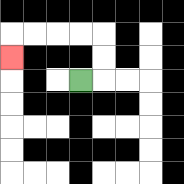{'start': '[3, 3]', 'end': '[0, 2]', 'path_directions': 'R,U,U,L,L,L,L,D', 'path_coordinates': '[[3, 3], [4, 3], [4, 2], [4, 1], [3, 1], [2, 1], [1, 1], [0, 1], [0, 2]]'}